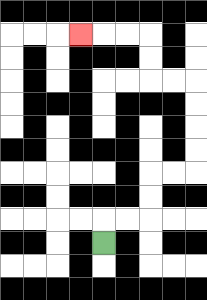{'start': '[4, 10]', 'end': '[3, 1]', 'path_directions': 'U,R,R,U,U,R,R,U,U,U,U,L,L,U,U,L,L,L', 'path_coordinates': '[[4, 10], [4, 9], [5, 9], [6, 9], [6, 8], [6, 7], [7, 7], [8, 7], [8, 6], [8, 5], [8, 4], [8, 3], [7, 3], [6, 3], [6, 2], [6, 1], [5, 1], [4, 1], [3, 1]]'}